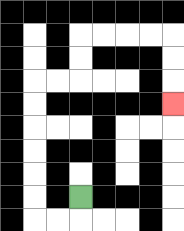{'start': '[3, 8]', 'end': '[7, 4]', 'path_directions': 'D,L,L,U,U,U,U,U,U,R,R,U,U,R,R,R,R,D,D,D', 'path_coordinates': '[[3, 8], [3, 9], [2, 9], [1, 9], [1, 8], [1, 7], [1, 6], [1, 5], [1, 4], [1, 3], [2, 3], [3, 3], [3, 2], [3, 1], [4, 1], [5, 1], [6, 1], [7, 1], [7, 2], [7, 3], [7, 4]]'}